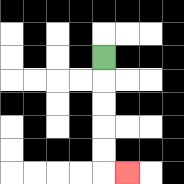{'start': '[4, 2]', 'end': '[5, 7]', 'path_directions': 'D,D,D,D,D,R', 'path_coordinates': '[[4, 2], [4, 3], [4, 4], [4, 5], [4, 6], [4, 7], [5, 7]]'}